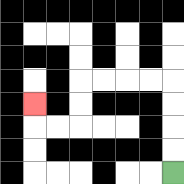{'start': '[7, 7]', 'end': '[1, 4]', 'path_directions': 'U,U,U,U,L,L,L,L,D,D,L,L,U', 'path_coordinates': '[[7, 7], [7, 6], [7, 5], [7, 4], [7, 3], [6, 3], [5, 3], [4, 3], [3, 3], [3, 4], [3, 5], [2, 5], [1, 5], [1, 4]]'}